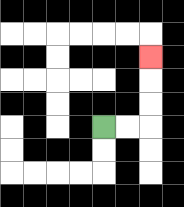{'start': '[4, 5]', 'end': '[6, 2]', 'path_directions': 'R,R,U,U,U', 'path_coordinates': '[[4, 5], [5, 5], [6, 5], [6, 4], [6, 3], [6, 2]]'}